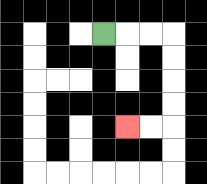{'start': '[4, 1]', 'end': '[5, 5]', 'path_directions': 'R,R,R,D,D,D,D,L,L', 'path_coordinates': '[[4, 1], [5, 1], [6, 1], [7, 1], [7, 2], [7, 3], [7, 4], [7, 5], [6, 5], [5, 5]]'}